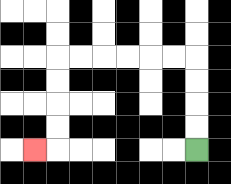{'start': '[8, 6]', 'end': '[1, 6]', 'path_directions': 'U,U,U,U,L,L,L,L,L,L,D,D,D,D,L', 'path_coordinates': '[[8, 6], [8, 5], [8, 4], [8, 3], [8, 2], [7, 2], [6, 2], [5, 2], [4, 2], [3, 2], [2, 2], [2, 3], [2, 4], [2, 5], [2, 6], [1, 6]]'}